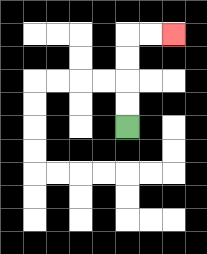{'start': '[5, 5]', 'end': '[7, 1]', 'path_directions': 'U,U,U,U,R,R', 'path_coordinates': '[[5, 5], [5, 4], [5, 3], [5, 2], [5, 1], [6, 1], [7, 1]]'}